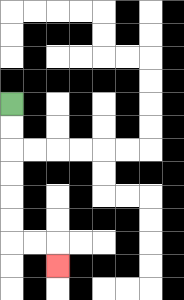{'start': '[0, 4]', 'end': '[2, 11]', 'path_directions': 'D,D,D,D,D,D,R,R,D', 'path_coordinates': '[[0, 4], [0, 5], [0, 6], [0, 7], [0, 8], [0, 9], [0, 10], [1, 10], [2, 10], [2, 11]]'}